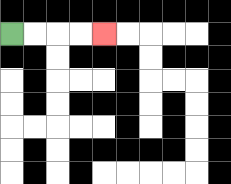{'start': '[0, 1]', 'end': '[4, 1]', 'path_directions': 'R,R,R,R', 'path_coordinates': '[[0, 1], [1, 1], [2, 1], [3, 1], [4, 1]]'}